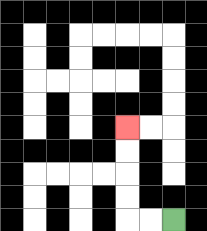{'start': '[7, 9]', 'end': '[5, 5]', 'path_directions': 'L,L,U,U,U,U', 'path_coordinates': '[[7, 9], [6, 9], [5, 9], [5, 8], [5, 7], [5, 6], [5, 5]]'}